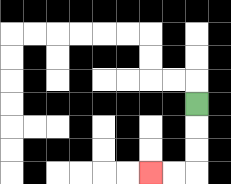{'start': '[8, 4]', 'end': '[6, 7]', 'path_directions': 'D,D,D,L,L', 'path_coordinates': '[[8, 4], [8, 5], [8, 6], [8, 7], [7, 7], [6, 7]]'}